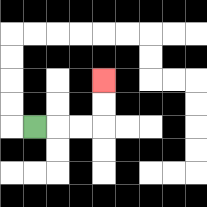{'start': '[1, 5]', 'end': '[4, 3]', 'path_directions': 'R,R,R,U,U', 'path_coordinates': '[[1, 5], [2, 5], [3, 5], [4, 5], [4, 4], [4, 3]]'}